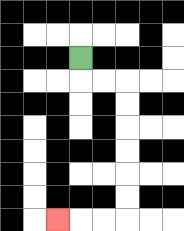{'start': '[3, 2]', 'end': '[2, 9]', 'path_directions': 'D,R,R,D,D,D,D,D,D,L,L,L', 'path_coordinates': '[[3, 2], [3, 3], [4, 3], [5, 3], [5, 4], [5, 5], [5, 6], [5, 7], [5, 8], [5, 9], [4, 9], [3, 9], [2, 9]]'}